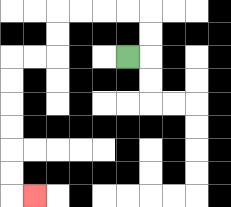{'start': '[5, 2]', 'end': '[1, 8]', 'path_directions': 'R,U,U,L,L,L,L,D,D,L,L,D,D,D,D,D,D,R', 'path_coordinates': '[[5, 2], [6, 2], [6, 1], [6, 0], [5, 0], [4, 0], [3, 0], [2, 0], [2, 1], [2, 2], [1, 2], [0, 2], [0, 3], [0, 4], [0, 5], [0, 6], [0, 7], [0, 8], [1, 8]]'}